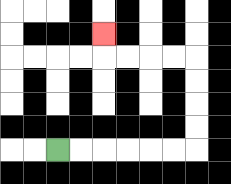{'start': '[2, 6]', 'end': '[4, 1]', 'path_directions': 'R,R,R,R,R,R,U,U,U,U,L,L,L,L,U', 'path_coordinates': '[[2, 6], [3, 6], [4, 6], [5, 6], [6, 6], [7, 6], [8, 6], [8, 5], [8, 4], [8, 3], [8, 2], [7, 2], [6, 2], [5, 2], [4, 2], [4, 1]]'}